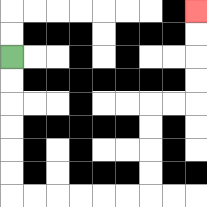{'start': '[0, 2]', 'end': '[8, 0]', 'path_directions': 'D,D,D,D,D,D,R,R,R,R,R,R,U,U,U,U,R,R,U,U,U,U', 'path_coordinates': '[[0, 2], [0, 3], [0, 4], [0, 5], [0, 6], [0, 7], [0, 8], [1, 8], [2, 8], [3, 8], [4, 8], [5, 8], [6, 8], [6, 7], [6, 6], [6, 5], [6, 4], [7, 4], [8, 4], [8, 3], [8, 2], [8, 1], [8, 0]]'}